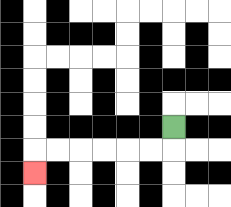{'start': '[7, 5]', 'end': '[1, 7]', 'path_directions': 'D,L,L,L,L,L,L,D', 'path_coordinates': '[[7, 5], [7, 6], [6, 6], [5, 6], [4, 6], [3, 6], [2, 6], [1, 6], [1, 7]]'}